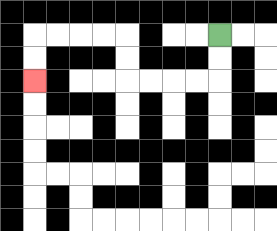{'start': '[9, 1]', 'end': '[1, 3]', 'path_directions': 'D,D,L,L,L,L,U,U,L,L,L,L,D,D', 'path_coordinates': '[[9, 1], [9, 2], [9, 3], [8, 3], [7, 3], [6, 3], [5, 3], [5, 2], [5, 1], [4, 1], [3, 1], [2, 1], [1, 1], [1, 2], [1, 3]]'}